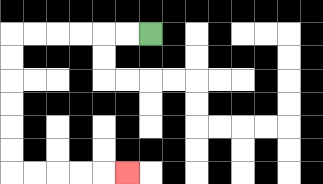{'start': '[6, 1]', 'end': '[5, 7]', 'path_directions': 'L,L,L,L,L,L,D,D,D,D,D,D,R,R,R,R,R', 'path_coordinates': '[[6, 1], [5, 1], [4, 1], [3, 1], [2, 1], [1, 1], [0, 1], [0, 2], [0, 3], [0, 4], [0, 5], [0, 6], [0, 7], [1, 7], [2, 7], [3, 7], [4, 7], [5, 7]]'}